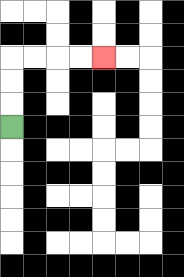{'start': '[0, 5]', 'end': '[4, 2]', 'path_directions': 'U,U,U,R,R,R,R', 'path_coordinates': '[[0, 5], [0, 4], [0, 3], [0, 2], [1, 2], [2, 2], [3, 2], [4, 2]]'}